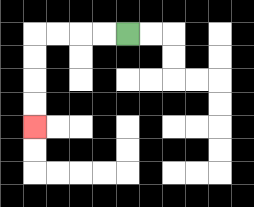{'start': '[5, 1]', 'end': '[1, 5]', 'path_directions': 'L,L,L,L,D,D,D,D', 'path_coordinates': '[[5, 1], [4, 1], [3, 1], [2, 1], [1, 1], [1, 2], [1, 3], [1, 4], [1, 5]]'}